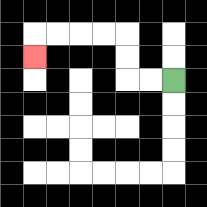{'start': '[7, 3]', 'end': '[1, 2]', 'path_directions': 'L,L,U,U,L,L,L,L,D', 'path_coordinates': '[[7, 3], [6, 3], [5, 3], [5, 2], [5, 1], [4, 1], [3, 1], [2, 1], [1, 1], [1, 2]]'}